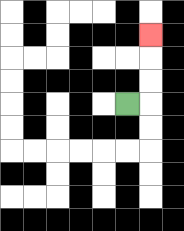{'start': '[5, 4]', 'end': '[6, 1]', 'path_directions': 'R,U,U,U', 'path_coordinates': '[[5, 4], [6, 4], [6, 3], [6, 2], [6, 1]]'}